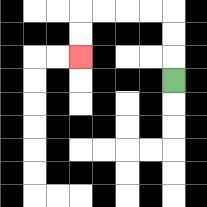{'start': '[7, 3]', 'end': '[3, 2]', 'path_directions': 'U,U,U,L,L,L,L,D,D', 'path_coordinates': '[[7, 3], [7, 2], [7, 1], [7, 0], [6, 0], [5, 0], [4, 0], [3, 0], [3, 1], [3, 2]]'}